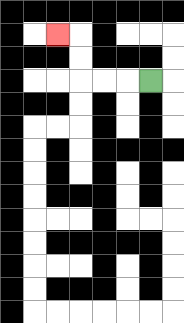{'start': '[6, 3]', 'end': '[2, 1]', 'path_directions': 'L,L,L,U,U,L', 'path_coordinates': '[[6, 3], [5, 3], [4, 3], [3, 3], [3, 2], [3, 1], [2, 1]]'}